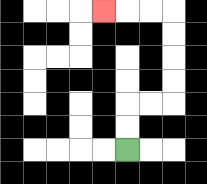{'start': '[5, 6]', 'end': '[4, 0]', 'path_directions': 'U,U,R,R,U,U,U,U,L,L,L', 'path_coordinates': '[[5, 6], [5, 5], [5, 4], [6, 4], [7, 4], [7, 3], [7, 2], [7, 1], [7, 0], [6, 0], [5, 0], [4, 0]]'}